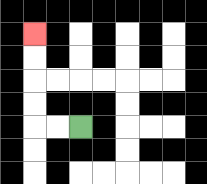{'start': '[3, 5]', 'end': '[1, 1]', 'path_directions': 'L,L,U,U,U,U', 'path_coordinates': '[[3, 5], [2, 5], [1, 5], [1, 4], [1, 3], [1, 2], [1, 1]]'}